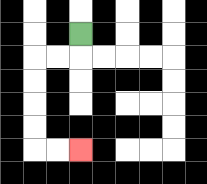{'start': '[3, 1]', 'end': '[3, 6]', 'path_directions': 'D,L,L,D,D,D,D,R,R', 'path_coordinates': '[[3, 1], [3, 2], [2, 2], [1, 2], [1, 3], [1, 4], [1, 5], [1, 6], [2, 6], [3, 6]]'}